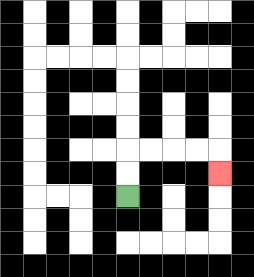{'start': '[5, 8]', 'end': '[9, 7]', 'path_directions': 'U,U,R,R,R,R,D', 'path_coordinates': '[[5, 8], [5, 7], [5, 6], [6, 6], [7, 6], [8, 6], [9, 6], [9, 7]]'}